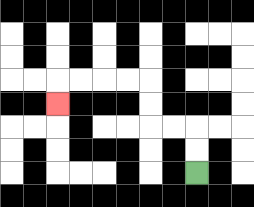{'start': '[8, 7]', 'end': '[2, 4]', 'path_directions': 'U,U,L,L,U,U,L,L,L,L,D', 'path_coordinates': '[[8, 7], [8, 6], [8, 5], [7, 5], [6, 5], [6, 4], [6, 3], [5, 3], [4, 3], [3, 3], [2, 3], [2, 4]]'}